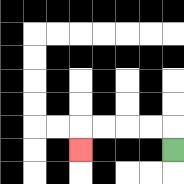{'start': '[7, 6]', 'end': '[3, 6]', 'path_directions': 'U,L,L,L,L,D', 'path_coordinates': '[[7, 6], [7, 5], [6, 5], [5, 5], [4, 5], [3, 5], [3, 6]]'}